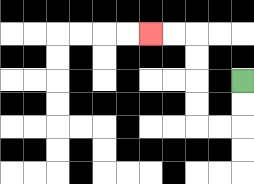{'start': '[10, 3]', 'end': '[6, 1]', 'path_directions': 'D,D,L,L,U,U,U,U,L,L', 'path_coordinates': '[[10, 3], [10, 4], [10, 5], [9, 5], [8, 5], [8, 4], [8, 3], [8, 2], [8, 1], [7, 1], [6, 1]]'}